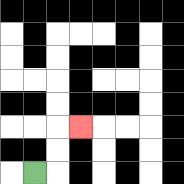{'start': '[1, 7]', 'end': '[3, 5]', 'path_directions': 'R,U,U,R', 'path_coordinates': '[[1, 7], [2, 7], [2, 6], [2, 5], [3, 5]]'}